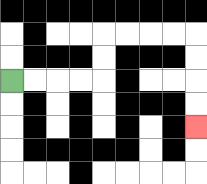{'start': '[0, 3]', 'end': '[8, 5]', 'path_directions': 'R,R,R,R,U,U,R,R,R,R,D,D,D,D', 'path_coordinates': '[[0, 3], [1, 3], [2, 3], [3, 3], [4, 3], [4, 2], [4, 1], [5, 1], [6, 1], [7, 1], [8, 1], [8, 2], [8, 3], [8, 4], [8, 5]]'}